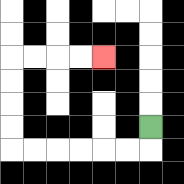{'start': '[6, 5]', 'end': '[4, 2]', 'path_directions': 'D,L,L,L,L,L,L,U,U,U,U,R,R,R,R', 'path_coordinates': '[[6, 5], [6, 6], [5, 6], [4, 6], [3, 6], [2, 6], [1, 6], [0, 6], [0, 5], [0, 4], [0, 3], [0, 2], [1, 2], [2, 2], [3, 2], [4, 2]]'}